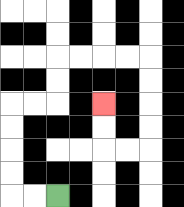{'start': '[2, 8]', 'end': '[4, 4]', 'path_directions': 'L,L,U,U,U,U,R,R,U,U,R,R,R,R,D,D,D,D,L,L,U,U', 'path_coordinates': '[[2, 8], [1, 8], [0, 8], [0, 7], [0, 6], [0, 5], [0, 4], [1, 4], [2, 4], [2, 3], [2, 2], [3, 2], [4, 2], [5, 2], [6, 2], [6, 3], [6, 4], [6, 5], [6, 6], [5, 6], [4, 6], [4, 5], [4, 4]]'}